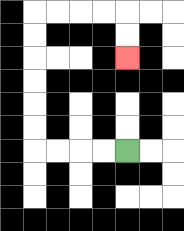{'start': '[5, 6]', 'end': '[5, 2]', 'path_directions': 'L,L,L,L,U,U,U,U,U,U,R,R,R,R,D,D', 'path_coordinates': '[[5, 6], [4, 6], [3, 6], [2, 6], [1, 6], [1, 5], [1, 4], [1, 3], [1, 2], [1, 1], [1, 0], [2, 0], [3, 0], [4, 0], [5, 0], [5, 1], [5, 2]]'}